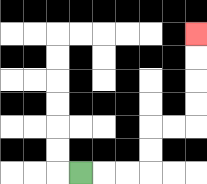{'start': '[3, 7]', 'end': '[8, 1]', 'path_directions': 'R,R,R,U,U,R,R,U,U,U,U', 'path_coordinates': '[[3, 7], [4, 7], [5, 7], [6, 7], [6, 6], [6, 5], [7, 5], [8, 5], [8, 4], [8, 3], [8, 2], [8, 1]]'}